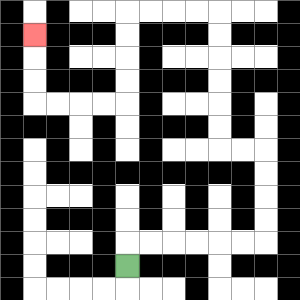{'start': '[5, 11]', 'end': '[1, 1]', 'path_directions': 'U,R,R,R,R,R,R,U,U,U,U,L,L,U,U,U,U,U,U,L,L,L,L,D,D,D,D,L,L,L,L,U,U,U', 'path_coordinates': '[[5, 11], [5, 10], [6, 10], [7, 10], [8, 10], [9, 10], [10, 10], [11, 10], [11, 9], [11, 8], [11, 7], [11, 6], [10, 6], [9, 6], [9, 5], [9, 4], [9, 3], [9, 2], [9, 1], [9, 0], [8, 0], [7, 0], [6, 0], [5, 0], [5, 1], [5, 2], [5, 3], [5, 4], [4, 4], [3, 4], [2, 4], [1, 4], [1, 3], [1, 2], [1, 1]]'}